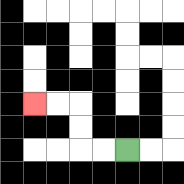{'start': '[5, 6]', 'end': '[1, 4]', 'path_directions': 'L,L,U,U,L,L', 'path_coordinates': '[[5, 6], [4, 6], [3, 6], [3, 5], [3, 4], [2, 4], [1, 4]]'}